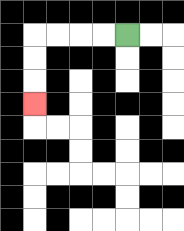{'start': '[5, 1]', 'end': '[1, 4]', 'path_directions': 'L,L,L,L,D,D,D', 'path_coordinates': '[[5, 1], [4, 1], [3, 1], [2, 1], [1, 1], [1, 2], [1, 3], [1, 4]]'}